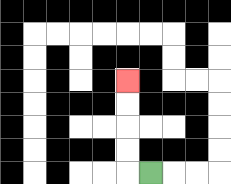{'start': '[6, 7]', 'end': '[5, 3]', 'path_directions': 'L,U,U,U,U', 'path_coordinates': '[[6, 7], [5, 7], [5, 6], [5, 5], [5, 4], [5, 3]]'}